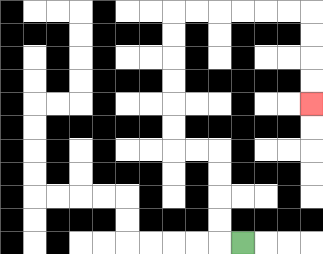{'start': '[10, 10]', 'end': '[13, 4]', 'path_directions': 'L,U,U,U,U,L,L,U,U,U,U,U,U,R,R,R,R,R,R,D,D,D,D', 'path_coordinates': '[[10, 10], [9, 10], [9, 9], [9, 8], [9, 7], [9, 6], [8, 6], [7, 6], [7, 5], [7, 4], [7, 3], [7, 2], [7, 1], [7, 0], [8, 0], [9, 0], [10, 0], [11, 0], [12, 0], [13, 0], [13, 1], [13, 2], [13, 3], [13, 4]]'}